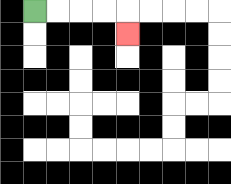{'start': '[1, 0]', 'end': '[5, 1]', 'path_directions': 'R,R,R,R,D', 'path_coordinates': '[[1, 0], [2, 0], [3, 0], [4, 0], [5, 0], [5, 1]]'}